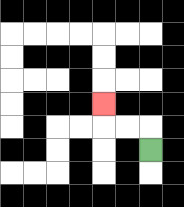{'start': '[6, 6]', 'end': '[4, 4]', 'path_directions': 'U,L,L,U', 'path_coordinates': '[[6, 6], [6, 5], [5, 5], [4, 5], [4, 4]]'}